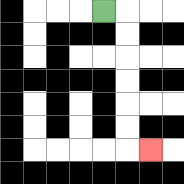{'start': '[4, 0]', 'end': '[6, 6]', 'path_directions': 'R,D,D,D,D,D,D,R', 'path_coordinates': '[[4, 0], [5, 0], [5, 1], [5, 2], [5, 3], [5, 4], [5, 5], [5, 6], [6, 6]]'}